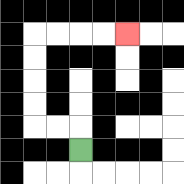{'start': '[3, 6]', 'end': '[5, 1]', 'path_directions': 'U,L,L,U,U,U,U,R,R,R,R', 'path_coordinates': '[[3, 6], [3, 5], [2, 5], [1, 5], [1, 4], [1, 3], [1, 2], [1, 1], [2, 1], [3, 1], [4, 1], [5, 1]]'}